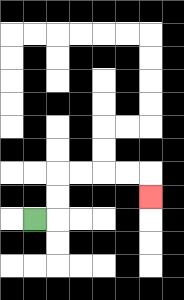{'start': '[1, 9]', 'end': '[6, 8]', 'path_directions': 'R,U,U,R,R,R,R,D', 'path_coordinates': '[[1, 9], [2, 9], [2, 8], [2, 7], [3, 7], [4, 7], [5, 7], [6, 7], [6, 8]]'}